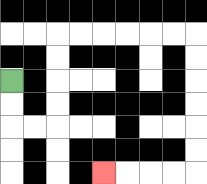{'start': '[0, 3]', 'end': '[4, 7]', 'path_directions': 'D,D,R,R,U,U,U,U,R,R,R,R,R,R,D,D,D,D,D,D,L,L,L,L', 'path_coordinates': '[[0, 3], [0, 4], [0, 5], [1, 5], [2, 5], [2, 4], [2, 3], [2, 2], [2, 1], [3, 1], [4, 1], [5, 1], [6, 1], [7, 1], [8, 1], [8, 2], [8, 3], [8, 4], [8, 5], [8, 6], [8, 7], [7, 7], [6, 7], [5, 7], [4, 7]]'}